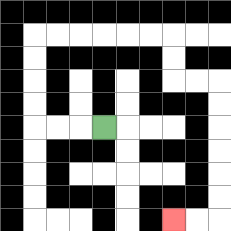{'start': '[4, 5]', 'end': '[7, 9]', 'path_directions': 'L,L,L,U,U,U,U,R,R,R,R,R,R,D,D,R,R,D,D,D,D,D,D,L,L', 'path_coordinates': '[[4, 5], [3, 5], [2, 5], [1, 5], [1, 4], [1, 3], [1, 2], [1, 1], [2, 1], [3, 1], [4, 1], [5, 1], [6, 1], [7, 1], [7, 2], [7, 3], [8, 3], [9, 3], [9, 4], [9, 5], [9, 6], [9, 7], [9, 8], [9, 9], [8, 9], [7, 9]]'}